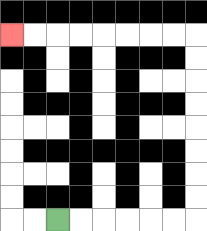{'start': '[2, 9]', 'end': '[0, 1]', 'path_directions': 'R,R,R,R,R,R,U,U,U,U,U,U,U,U,L,L,L,L,L,L,L,L', 'path_coordinates': '[[2, 9], [3, 9], [4, 9], [5, 9], [6, 9], [7, 9], [8, 9], [8, 8], [8, 7], [8, 6], [8, 5], [8, 4], [8, 3], [8, 2], [8, 1], [7, 1], [6, 1], [5, 1], [4, 1], [3, 1], [2, 1], [1, 1], [0, 1]]'}